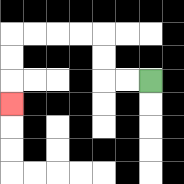{'start': '[6, 3]', 'end': '[0, 4]', 'path_directions': 'L,L,U,U,L,L,L,L,D,D,D', 'path_coordinates': '[[6, 3], [5, 3], [4, 3], [4, 2], [4, 1], [3, 1], [2, 1], [1, 1], [0, 1], [0, 2], [0, 3], [0, 4]]'}